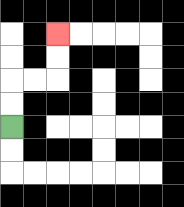{'start': '[0, 5]', 'end': '[2, 1]', 'path_directions': 'U,U,R,R,U,U', 'path_coordinates': '[[0, 5], [0, 4], [0, 3], [1, 3], [2, 3], [2, 2], [2, 1]]'}